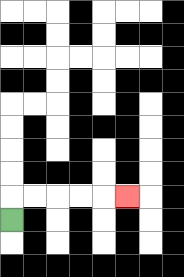{'start': '[0, 9]', 'end': '[5, 8]', 'path_directions': 'U,R,R,R,R,R', 'path_coordinates': '[[0, 9], [0, 8], [1, 8], [2, 8], [3, 8], [4, 8], [5, 8]]'}